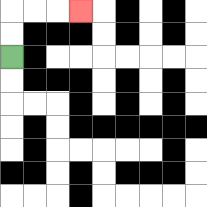{'start': '[0, 2]', 'end': '[3, 0]', 'path_directions': 'U,U,R,R,R', 'path_coordinates': '[[0, 2], [0, 1], [0, 0], [1, 0], [2, 0], [3, 0]]'}